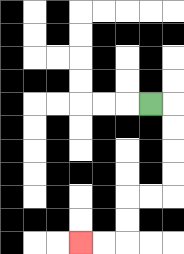{'start': '[6, 4]', 'end': '[3, 10]', 'path_directions': 'R,D,D,D,D,L,L,D,D,L,L', 'path_coordinates': '[[6, 4], [7, 4], [7, 5], [7, 6], [7, 7], [7, 8], [6, 8], [5, 8], [5, 9], [5, 10], [4, 10], [3, 10]]'}